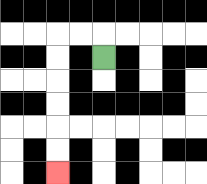{'start': '[4, 2]', 'end': '[2, 7]', 'path_directions': 'U,L,L,D,D,D,D,D,D', 'path_coordinates': '[[4, 2], [4, 1], [3, 1], [2, 1], [2, 2], [2, 3], [2, 4], [2, 5], [2, 6], [2, 7]]'}